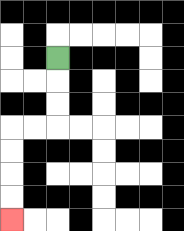{'start': '[2, 2]', 'end': '[0, 9]', 'path_directions': 'D,D,D,L,L,D,D,D,D', 'path_coordinates': '[[2, 2], [2, 3], [2, 4], [2, 5], [1, 5], [0, 5], [0, 6], [0, 7], [0, 8], [0, 9]]'}